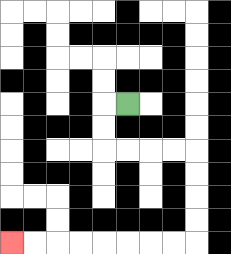{'start': '[5, 4]', 'end': '[0, 10]', 'path_directions': 'L,D,D,R,R,R,R,D,D,D,D,L,L,L,L,L,L,L,L', 'path_coordinates': '[[5, 4], [4, 4], [4, 5], [4, 6], [5, 6], [6, 6], [7, 6], [8, 6], [8, 7], [8, 8], [8, 9], [8, 10], [7, 10], [6, 10], [5, 10], [4, 10], [3, 10], [2, 10], [1, 10], [0, 10]]'}